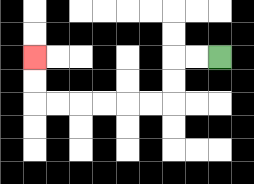{'start': '[9, 2]', 'end': '[1, 2]', 'path_directions': 'L,L,D,D,L,L,L,L,L,L,U,U', 'path_coordinates': '[[9, 2], [8, 2], [7, 2], [7, 3], [7, 4], [6, 4], [5, 4], [4, 4], [3, 4], [2, 4], [1, 4], [1, 3], [1, 2]]'}